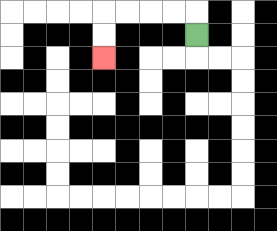{'start': '[8, 1]', 'end': '[4, 2]', 'path_directions': 'U,L,L,L,L,D,D', 'path_coordinates': '[[8, 1], [8, 0], [7, 0], [6, 0], [5, 0], [4, 0], [4, 1], [4, 2]]'}